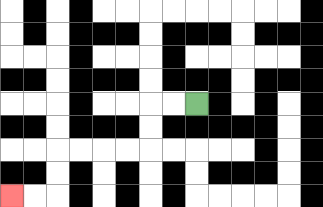{'start': '[8, 4]', 'end': '[0, 8]', 'path_directions': 'L,L,D,D,L,L,L,L,D,D,L,L', 'path_coordinates': '[[8, 4], [7, 4], [6, 4], [6, 5], [6, 6], [5, 6], [4, 6], [3, 6], [2, 6], [2, 7], [2, 8], [1, 8], [0, 8]]'}